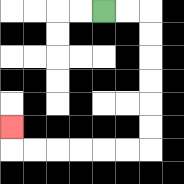{'start': '[4, 0]', 'end': '[0, 5]', 'path_directions': 'R,R,D,D,D,D,D,D,L,L,L,L,L,L,U', 'path_coordinates': '[[4, 0], [5, 0], [6, 0], [6, 1], [6, 2], [6, 3], [6, 4], [6, 5], [6, 6], [5, 6], [4, 6], [3, 6], [2, 6], [1, 6], [0, 6], [0, 5]]'}